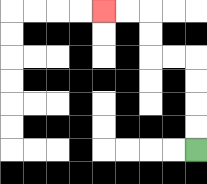{'start': '[8, 6]', 'end': '[4, 0]', 'path_directions': 'U,U,U,U,L,L,U,U,L,L', 'path_coordinates': '[[8, 6], [8, 5], [8, 4], [8, 3], [8, 2], [7, 2], [6, 2], [6, 1], [6, 0], [5, 0], [4, 0]]'}